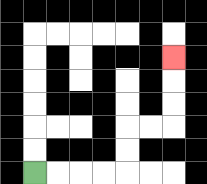{'start': '[1, 7]', 'end': '[7, 2]', 'path_directions': 'R,R,R,R,U,U,R,R,U,U,U', 'path_coordinates': '[[1, 7], [2, 7], [3, 7], [4, 7], [5, 7], [5, 6], [5, 5], [6, 5], [7, 5], [7, 4], [7, 3], [7, 2]]'}